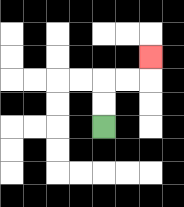{'start': '[4, 5]', 'end': '[6, 2]', 'path_directions': 'U,U,R,R,U', 'path_coordinates': '[[4, 5], [4, 4], [4, 3], [5, 3], [6, 3], [6, 2]]'}